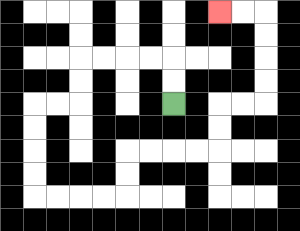{'start': '[7, 4]', 'end': '[9, 0]', 'path_directions': 'U,U,L,L,L,L,D,D,L,L,D,D,D,D,R,R,R,R,U,U,R,R,R,R,U,U,R,R,U,U,U,U,L,L', 'path_coordinates': '[[7, 4], [7, 3], [7, 2], [6, 2], [5, 2], [4, 2], [3, 2], [3, 3], [3, 4], [2, 4], [1, 4], [1, 5], [1, 6], [1, 7], [1, 8], [2, 8], [3, 8], [4, 8], [5, 8], [5, 7], [5, 6], [6, 6], [7, 6], [8, 6], [9, 6], [9, 5], [9, 4], [10, 4], [11, 4], [11, 3], [11, 2], [11, 1], [11, 0], [10, 0], [9, 0]]'}